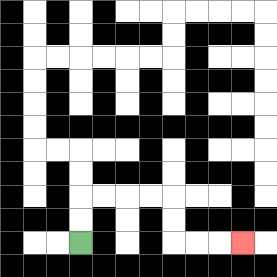{'start': '[3, 10]', 'end': '[10, 10]', 'path_directions': 'U,U,R,R,R,R,D,D,R,R,R', 'path_coordinates': '[[3, 10], [3, 9], [3, 8], [4, 8], [5, 8], [6, 8], [7, 8], [7, 9], [7, 10], [8, 10], [9, 10], [10, 10]]'}